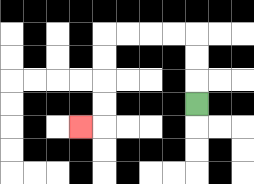{'start': '[8, 4]', 'end': '[3, 5]', 'path_directions': 'U,U,U,L,L,L,L,D,D,D,D,L', 'path_coordinates': '[[8, 4], [8, 3], [8, 2], [8, 1], [7, 1], [6, 1], [5, 1], [4, 1], [4, 2], [4, 3], [4, 4], [4, 5], [3, 5]]'}